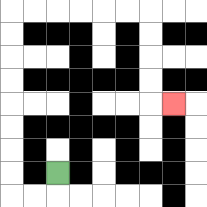{'start': '[2, 7]', 'end': '[7, 4]', 'path_directions': 'D,L,L,U,U,U,U,U,U,U,U,R,R,R,R,R,R,D,D,D,D,R', 'path_coordinates': '[[2, 7], [2, 8], [1, 8], [0, 8], [0, 7], [0, 6], [0, 5], [0, 4], [0, 3], [0, 2], [0, 1], [0, 0], [1, 0], [2, 0], [3, 0], [4, 0], [5, 0], [6, 0], [6, 1], [6, 2], [6, 3], [6, 4], [7, 4]]'}